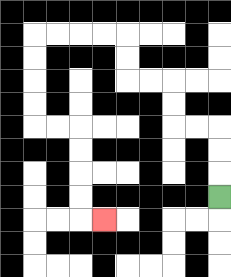{'start': '[9, 8]', 'end': '[4, 9]', 'path_directions': 'U,U,U,L,L,U,U,L,L,U,U,L,L,L,L,D,D,D,D,R,R,D,D,D,D,R', 'path_coordinates': '[[9, 8], [9, 7], [9, 6], [9, 5], [8, 5], [7, 5], [7, 4], [7, 3], [6, 3], [5, 3], [5, 2], [5, 1], [4, 1], [3, 1], [2, 1], [1, 1], [1, 2], [1, 3], [1, 4], [1, 5], [2, 5], [3, 5], [3, 6], [3, 7], [3, 8], [3, 9], [4, 9]]'}